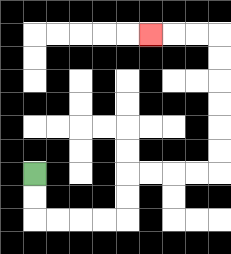{'start': '[1, 7]', 'end': '[6, 1]', 'path_directions': 'D,D,R,R,R,R,U,U,R,R,R,R,U,U,U,U,U,U,L,L,L', 'path_coordinates': '[[1, 7], [1, 8], [1, 9], [2, 9], [3, 9], [4, 9], [5, 9], [5, 8], [5, 7], [6, 7], [7, 7], [8, 7], [9, 7], [9, 6], [9, 5], [9, 4], [9, 3], [9, 2], [9, 1], [8, 1], [7, 1], [6, 1]]'}